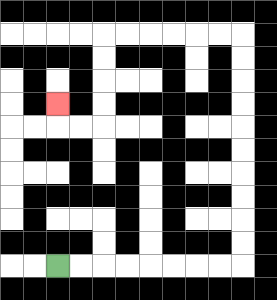{'start': '[2, 11]', 'end': '[2, 4]', 'path_directions': 'R,R,R,R,R,R,R,R,U,U,U,U,U,U,U,U,U,U,L,L,L,L,L,L,D,D,D,D,L,L,U', 'path_coordinates': '[[2, 11], [3, 11], [4, 11], [5, 11], [6, 11], [7, 11], [8, 11], [9, 11], [10, 11], [10, 10], [10, 9], [10, 8], [10, 7], [10, 6], [10, 5], [10, 4], [10, 3], [10, 2], [10, 1], [9, 1], [8, 1], [7, 1], [6, 1], [5, 1], [4, 1], [4, 2], [4, 3], [4, 4], [4, 5], [3, 5], [2, 5], [2, 4]]'}